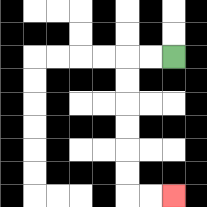{'start': '[7, 2]', 'end': '[7, 8]', 'path_directions': 'L,L,D,D,D,D,D,D,R,R', 'path_coordinates': '[[7, 2], [6, 2], [5, 2], [5, 3], [5, 4], [5, 5], [5, 6], [5, 7], [5, 8], [6, 8], [7, 8]]'}